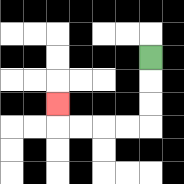{'start': '[6, 2]', 'end': '[2, 4]', 'path_directions': 'D,D,D,L,L,L,L,U', 'path_coordinates': '[[6, 2], [6, 3], [6, 4], [6, 5], [5, 5], [4, 5], [3, 5], [2, 5], [2, 4]]'}